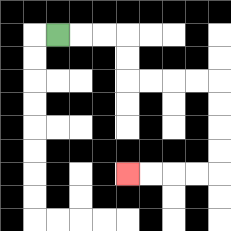{'start': '[2, 1]', 'end': '[5, 7]', 'path_directions': 'R,R,R,D,D,R,R,R,R,D,D,D,D,L,L,L,L', 'path_coordinates': '[[2, 1], [3, 1], [4, 1], [5, 1], [5, 2], [5, 3], [6, 3], [7, 3], [8, 3], [9, 3], [9, 4], [9, 5], [9, 6], [9, 7], [8, 7], [7, 7], [6, 7], [5, 7]]'}